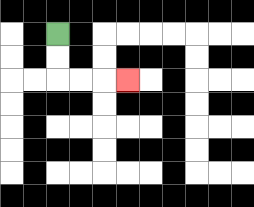{'start': '[2, 1]', 'end': '[5, 3]', 'path_directions': 'D,D,R,R,R', 'path_coordinates': '[[2, 1], [2, 2], [2, 3], [3, 3], [4, 3], [5, 3]]'}